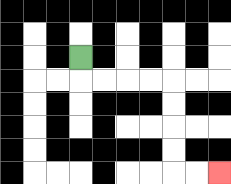{'start': '[3, 2]', 'end': '[9, 7]', 'path_directions': 'D,R,R,R,R,D,D,D,D,R,R', 'path_coordinates': '[[3, 2], [3, 3], [4, 3], [5, 3], [6, 3], [7, 3], [7, 4], [7, 5], [7, 6], [7, 7], [8, 7], [9, 7]]'}